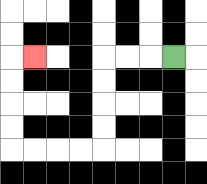{'start': '[7, 2]', 'end': '[1, 2]', 'path_directions': 'L,L,L,D,D,D,D,L,L,L,L,U,U,U,U,R', 'path_coordinates': '[[7, 2], [6, 2], [5, 2], [4, 2], [4, 3], [4, 4], [4, 5], [4, 6], [3, 6], [2, 6], [1, 6], [0, 6], [0, 5], [0, 4], [0, 3], [0, 2], [1, 2]]'}